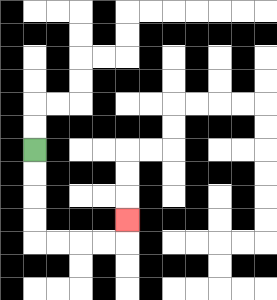{'start': '[1, 6]', 'end': '[5, 9]', 'path_directions': 'D,D,D,D,R,R,R,R,U', 'path_coordinates': '[[1, 6], [1, 7], [1, 8], [1, 9], [1, 10], [2, 10], [3, 10], [4, 10], [5, 10], [5, 9]]'}